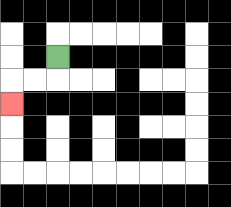{'start': '[2, 2]', 'end': '[0, 4]', 'path_directions': 'D,L,L,D', 'path_coordinates': '[[2, 2], [2, 3], [1, 3], [0, 3], [0, 4]]'}